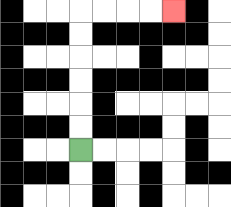{'start': '[3, 6]', 'end': '[7, 0]', 'path_directions': 'U,U,U,U,U,U,R,R,R,R', 'path_coordinates': '[[3, 6], [3, 5], [3, 4], [3, 3], [3, 2], [3, 1], [3, 0], [4, 0], [5, 0], [6, 0], [7, 0]]'}